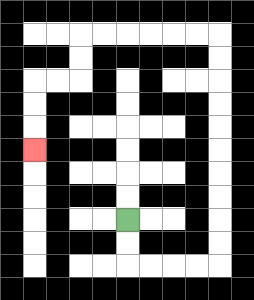{'start': '[5, 9]', 'end': '[1, 6]', 'path_directions': 'D,D,R,R,R,R,U,U,U,U,U,U,U,U,U,U,L,L,L,L,L,L,D,D,L,L,D,D,D', 'path_coordinates': '[[5, 9], [5, 10], [5, 11], [6, 11], [7, 11], [8, 11], [9, 11], [9, 10], [9, 9], [9, 8], [9, 7], [9, 6], [9, 5], [9, 4], [9, 3], [9, 2], [9, 1], [8, 1], [7, 1], [6, 1], [5, 1], [4, 1], [3, 1], [3, 2], [3, 3], [2, 3], [1, 3], [1, 4], [1, 5], [1, 6]]'}